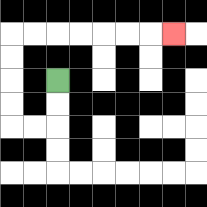{'start': '[2, 3]', 'end': '[7, 1]', 'path_directions': 'D,D,L,L,U,U,U,U,R,R,R,R,R,R,R', 'path_coordinates': '[[2, 3], [2, 4], [2, 5], [1, 5], [0, 5], [0, 4], [0, 3], [0, 2], [0, 1], [1, 1], [2, 1], [3, 1], [4, 1], [5, 1], [6, 1], [7, 1]]'}